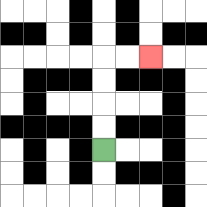{'start': '[4, 6]', 'end': '[6, 2]', 'path_directions': 'U,U,U,U,R,R', 'path_coordinates': '[[4, 6], [4, 5], [4, 4], [4, 3], [4, 2], [5, 2], [6, 2]]'}